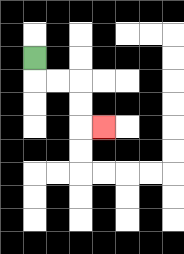{'start': '[1, 2]', 'end': '[4, 5]', 'path_directions': 'D,R,R,D,D,R', 'path_coordinates': '[[1, 2], [1, 3], [2, 3], [3, 3], [3, 4], [3, 5], [4, 5]]'}